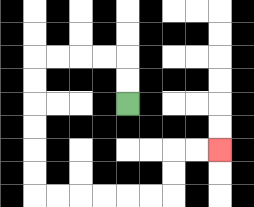{'start': '[5, 4]', 'end': '[9, 6]', 'path_directions': 'U,U,L,L,L,L,D,D,D,D,D,D,R,R,R,R,R,R,U,U,R,R', 'path_coordinates': '[[5, 4], [5, 3], [5, 2], [4, 2], [3, 2], [2, 2], [1, 2], [1, 3], [1, 4], [1, 5], [1, 6], [1, 7], [1, 8], [2, 8], [3, 8], [4, 8], [5, 8], [6, 8], [7, 8], [7, 7], [7, 6], [8, 6], [9, 6]]'}